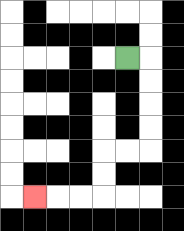{'start': '[5, 2]', 'end': '[1, 8]', 'path_directions': 'R,D,D,D,D,L,L,D,D,L,L,L', 'path_coordinates': '[[5, 2], [6, 2], [6, 3], [6, 4], [6, 5], [6, 6], [5, 6], [4, 6], [4, 7], [4, 8], [3, 8], [2, 8], [1, 8]]'}